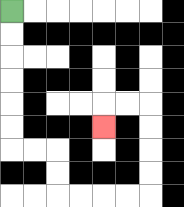{'start': '[0, 0]', 'end': '[4, 5]', 'path_directions': 'D,D,D,D,D,D,R,R,D,D,R,R,R,R,U,U,U,U,L,L,D', 'path_coordinates': '[[0, 0], [0, 1], [0, 2], [0, 3], [0, 4], [0, 5], [0, 6], [1, 6], [2, 6], [2, 7], [2, 8], [3, 8], [4, 8], [5, 8], [6, 8], [6, 7], [6, 6], [6, 5], [6, 4], [5, 4], [4, 4], [4, 5]]'}